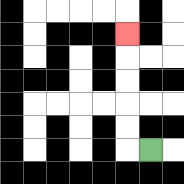{'start': '[6, 6]', 'end': '[5, 1]', 'path_directions': 'L,U,U,U,U,U', 'path_coordinates': '[[6, 6], [5, 6], [5, 5], [5, 4], [5, 3], [5, 2], [5, 1]]'}